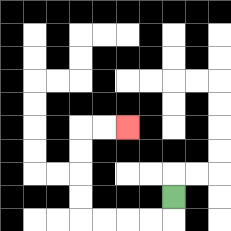{'start': '[7, 8]', 'end': '[5, 5]', 'path_directions': 'D,L,L,L,L,U,U,U,U,R,R', 'path_coordinates': '[[7, 8], [7, 9], [6, 9], [5, 9], [4, 9], [3, 9], [3, 8], [3, 7], [3, 6], [3, 5], [4, 5], [5, 5]]'}